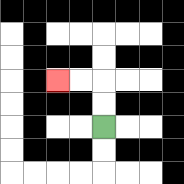{'start': '[4, 5]', 'end': '[2, 3]', 'path_directions': 'U,U,L,L', 'path_coordinates': '[[4, 5], [4, 4], [4, 3], [3, 3], [2, 3]]'}